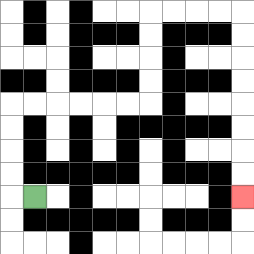{'start': '[1, 8]', 'end': '[10, 8]', 'path_directions': 'L,U,U,U,U,R,R,R,R,R,R,U,U,U,U,R,R,R,R,D,D,D,D,D,D,D,D', 'path_coordinates': '[[1, 8], [0, 8], [0, 7], [0, 6], [0, 5], [0, 4], [1, 4], [2, 4], [3, 4], [4, 4], [5, 4], [6, 4], [6, 3], [6, 2], [6, 1], [6, 0], [7, 0], [8, 0], [9, 0], [10, 0], [10, 1], [10, 2], [10, 3], [10, 4], [10, 5], [10, 6], [10, 7], [10, 8]]'}